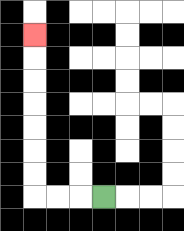{'start': '[4, 8]', 'end': '[1, 1]', 'path_directions': 'L,L,L,U,U,U,U,U,U,U', 'path_coordinates': '[[4, 8], [3, 8], [2, 8], [1, 8], [1, 7], [1, 6], [1, 5], [1, 4], [1, 3], [1, 2], [1, 1]]'}